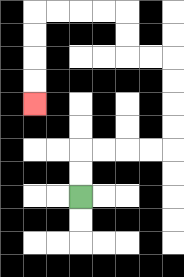{'start': '[3, 8]', 'end': '[1, 4]', 'path_directions': 'U,U,R,R,R,R,U,U,U,U,L,L,U,U,L,L,L,L,D,D,D,D', 'path_coordinates': '[[3, 8], [3, 7], [3, 6], [4, 6], [5, 6], [6, 6], [7, 6], [7, 5], [7, 4], [7, 3], [7, 2], [6, 2], [5, 2], [5, 1], [5, 0], [4, 0], [3, 0], [2, 0], [1, 0], [1, 1], [1, 2], [1, 3], [1, 4]]'}